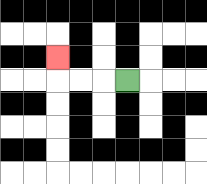{'start': '[5, 3]', 'end': '[2, 2]', 'path_directions': 'L,L,L,U', 'path_coordinates': '[[5, 3], [4, 3], [3, 3], [2, 3], [2, 2]]'}